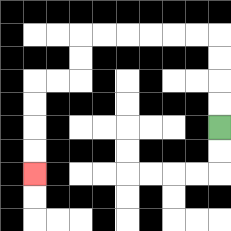{'start': '[9, 5]', 'end': '[1, 7]', 'path_directions': 'U,U,U,U,L,L,L,L,L,L,D,D,L,L,D,D,D,D', 'path_coordinates': '[[9, 5], [9, 4], [9, 3], [9, 2], [9, 1], [8, 1], [7, 1], [6, 1], [5, 1], [4, 1], [3, 1], [3, 2], [3, 3], [2, 3], [1, 3], [1, 4], [1, 5], [1, 6], [1, 7]]'}